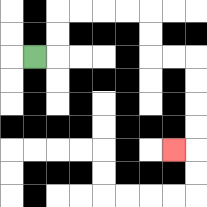{'start': '[1, 2]', 'end': '[7, 6]', 'path_directions': 'R,U,U,R,R,R,R,D,D,R,R,D,D,D,D,L', 'path_coordinates': '[[1, 2], [2, 2], [2, 1], [2, 0], [3, 0], [4, 0], [5, 0], [6, 0], [6, 1], [6, 2], [7, 2], [8, 2], [8, 3], [8, 4], [8, 5], [8, 6], [7, 6]]'}